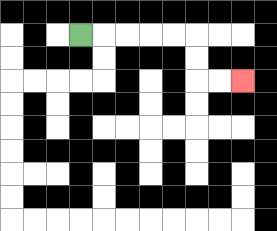{'start': '[3, 1]', 'end': '[10, 3]', 'path_directions': 'R,R,R,R,R,D,D,R,R', 'path_coordinates': '[[3, 1], [4, 1], [5, 1], [6, 1], [7, 1], [8, 1], [8, 2], [8, 3], [9, 3], [10, 3]]'}